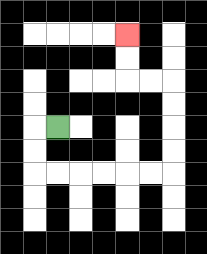{'start': '[2, 5]', 'end': '[5, 1]', 'path_directions': 'L,D,D,R,R,R,R,R,R,U,U,U,U,L,L,U,U', 'path_coordinates': '[[2, 5], [1, 5], [1, 6], [1, 7], [2, 7], [3, 7], [4, 7], [5, 7], [6, 7], [7, 7], [7, 6], [7, 5], [7, 4], [7, 3], [6, 3], [5, 3], [5, 2], [5, 1]]'}